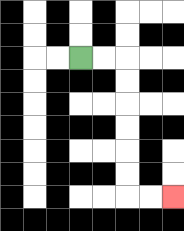{'start': '[3, 2]', 'end': '[7, 8]', 'path_directions': 'R,R,D,D,D,D,D,D,R,R', 'path_coordinates': '[[3, 2], [4, 2], [5, 2], [5, 3], [5, 4], [5, 5], [5, 6], [5, 7], [5, 8], [6, 8], [7, 8]]'}